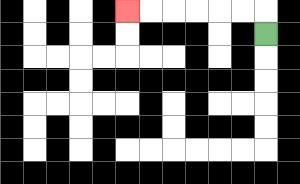{'start': '[11, 1]', 'end': '[5, 0]', 'path_directions': 'U,L,L,L,L,L,L', 'path_coordinates': '[[11, 1], [11, 0], [10, 0], [9, 0], [8, 0], [7, 0], [6, 0], [5, 0]]'}